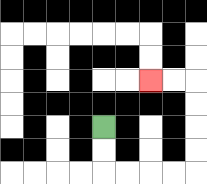{'start': '[4, 5]', 'end': '[6, 3]', 'path_directions': 'D,D,R,R,R,R,U,U,U,U,L,L', 'path_coordinates': '[[4, 5], [4, 6], [4, 7], [5, 7], [6, 7], [7, 7], [8, 7], [8, 6], [8, 5], [8, 4], [8, 3], [7, 3], [6, 3]]'}